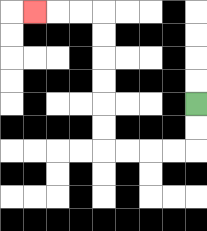{'start': '[8, 4]', 'end': '[1, 0]', 'path_directions': 'D,D,L,L,L,L,U,U,U,U,U,U,L,L,L', 'path_coordinates': '[[8, 4], [8, 5], [8, 6], [7, 6], [6, 6], [5, 6], [4, 6], [4, 5], [4, 4], [4, 3], [4, 2], [4, 1], [4, 0], [3, 0], [2, 0], [1, 0]]'}